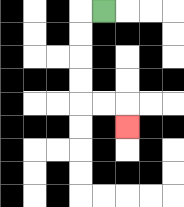{'start': '[4, 0]', 'end': '[5, 5]', 'path_directions': 'L,D,D,D,D,R,R,D', 'path_coordinates': '[[4, 0], [3, 0], [3, 1], [3, 2], [3, 3], [3, 4], [4, 4], [5, 4], [5, 5]]'}